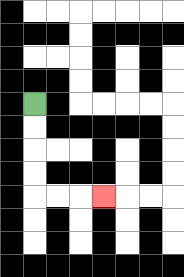{'start': '[1, 4]', 'end': '[4, 8]', 'path_directions': 'D,D,D,D,R,R,R', 'path_coordinates': '[[1, 4], [1, 5], [1, 6], [1, 7], [1, 8], [2, 8], [3, 8], [4, 8]]'}